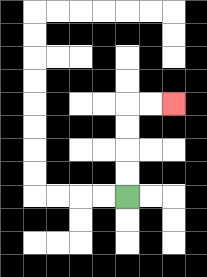{'start': '[5, 8]', 'end': '[7, 4]', 'path_directions': 'U,U,U,U,R,R', 'path_coordinates': '[[5, 8], [5, 7], [5, 6], [5, 5], [5, 4], [6, 4], [7, 4]]'}